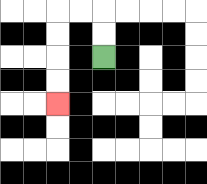{'start': '[4, 2]', 'end': '[2, 4]', 'path_directions': 'U,U,L,L,D,D,D,D', 'path_coordinates': '[[4, 2], [4, 1], [4, 0], [3, 0], [2, 0], [2, 1], [2, 2], [2, 3], [2, 4]]'}